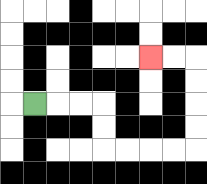{'start': '[1, 4]', 'end': '[6, 2]', 'path_directions': 'R,R,R,D,D,R,R,R,R,U,U,U,U,L,L', 'path_coordinates': '[[1, 4], [2, 4], [3, 4], [4, 4], [4, 5], [4, 6], [5, 6], [6, 6], [7, 6], [8, 6], [8, 5], [8, 4], [8, 3], [8, 2], [7, 2], [6, 2]]'}